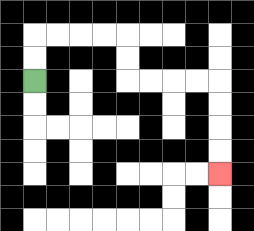{'start': '[1, 3]', 'end': '[9, 7]', 'path_directions': 'U,U,R,R,R,R,D,D,R,R,R,R,D,D,D,D', 'path_coordinates': '[[1, 3], [1, 2], [1, 1], [2, 1], [3, 1], [4, 1], [5, 1], [5, 2], [5, 3], [6, 3], [7, 3], [8, 3], [9, 3], [9, 4], [9, 5], [9, 6], [9, 7]]'}